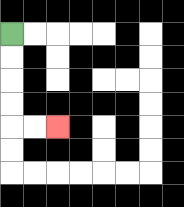{'start': '[0, 1]', 'end': '[2, 5]', 'path_directions': 'D,D,D,D,R,R', 'path_coordinates': '[[0, 1], [0, 2], [0, 3], [0, 4], [0, 5], [1, 5], [2, 5]]'}